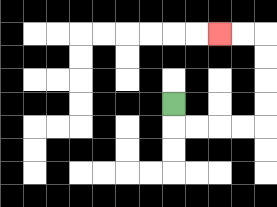{'start': '[7, 4]', 'end': '[9, 1]', 'path_directions': 'D,R,R,R,R,U,U,U,U,L,L', 'path_coordinates': '[[7, 4], [7, 5], [8, 5], [9, 5], [10, 5], [11, 5], [11, 4], [11, 3], [11, 2], [11, 1], [10, 1], [9, 1]]'}